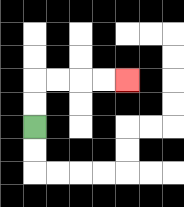{'start': '[1, 5]', 'end': '[5, 3]', 'path_directions': 'U,U,R,R,R,R', 'path_coordinates': '[[1, 5], [1, 4], [1, 3], [2, 3], [3, 3], [4, 3], [5, 3]]'}